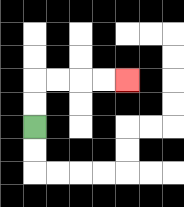{'start': '[1, 5]', 'end': '[5, 3]', 'path_directions': 'U,U,R,R,R,R', 'path_coordinates': '[[1, 5], [1, 4], [1, 3], [2, 3], [3, 3], [4, 3], [5, 3]]'}